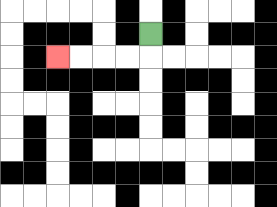{'start': '[6, 1]', 'end': '[2, 2]', 'path_directions': 'D,L,L,L,L', 'path_coordinates': '[[6, 1], [6, 2], [5, 2], [4, 2], [3, 2], [2, 2]]'}